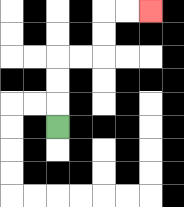{'start': '[2, 5]', 'end': '[6, 0]', 'path_directions': 'U,U,U,R,R,U,U,R,R', 'path_coordinates': '[[2, 5], [2, 4], [2, 3], [2, 2], [3, 2], [4, 2], [4, 1], [4, 0], [5, 0], [6, 0]]'}